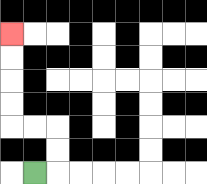{'start': '[1, 7]', 'end': '[0, 1]', 'path_directions': 'R,U,U,L,L,U,U,U,U', 'path_coordinates': '[[1, 7], [2, 7], [2, 6], [2, 5], [1, 5], [0, 5], [0, 4], [0, 3], [0, 2], [0, 1]]'}